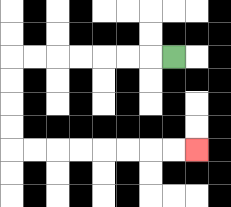{'start': '[7, 2]', 'end': '[8, 6]', 'path_directions': 'L,L,L,L,L,L,L,D,D,D,D,R,R,R,R,R,R,R,R', 'path_coordinates': '[[7, 2], [6, 2], [5, 2], [4, 2], [3, 2], [2, 2], [1, 2], [0, 2], [0, 3], [0, 4], [0, 5], [0, 6], [1, 6], [2, 6], [3, 6], [4, 6], [5, 6], [6, 6], [7, 6], [8, 6]]'}